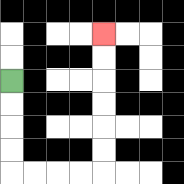{'start': '[0, 3]', 'end': '[4, 1]', 'path_directions': 'D,D,D,D,R,R,R,R,U,U,U,U,U,U', 'path_coordinates': '[[0, 3], [0, 4], [0, 5], [0, 6], [0, 7], [1, 7], [2, 7], [3, 7], [4, 7], [4, 6], [4, 5], [4, 4], [4, 3], [4, 2], [4, 1]]'}